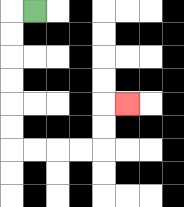{'start': '[1, 0]', 'end': '[5, 4]', 'path_directions': 'L,D,D,D,D,D,D,R,R,R,R,U,U,R', 'path_coordinates': '[[1, 0], [0, 0], [0, 1], [0, 2], [0, 3], [0, 4], [0, 5], [0, 6], [1, 6], [2, 6], [3, 6], [4, 6], [4, 5], [4, 4], [5, 4]]'}